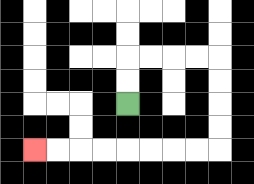{'start': '[5, 4]', 'end': '[1, 6]', 'path_directions': 'U,U,R,R,R,R,D,D,D,D,L,L,L,L,L,L,L,L', 'path_coordinates': '[[5, 4], [5, 3], [5, 2], [6, 2], [7, 2], [8, 2], [9, 2], [9, 3], [9, 4], [9, 5], [9, 6], [8, 6], [7, 6], [6, 6], [5, 6], [4, 6], [3, 6], [2, 6], [1, 6]]'}